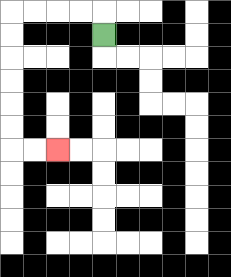{'start': '[4, 1]', 'end': '[2, 6]', 'path_directions': 'U,L,L,L,L,D,D,D,D,D,D,R,R', 'path_coordinates': '[[4, 1], [4, 0], [3, 0], [2, 0], [1, 0], [0, 0], [0, 1], [0, 2], [0, 3], [0, 4], [0, 5], [0, 6], [1, 6], [2, 6]]'}